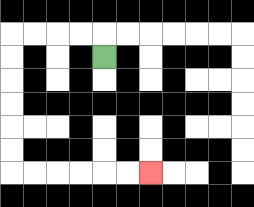{'start': '[4, 2]', 'end': '[6, 7]', 'path_directions': 'U,L,L,L,L,D,D,D,D,D,D,R,R,R,R,R,R', 'path_coordinates': '[[4, 2], [4, 1], [3, 1], [2, 1], [1, 1], [0, 1], [0, 2], [0, 3], [0, 4], [0, 5], [0, 6], [0, 7], [1, 7], [2, 7], [3, 7], [4, 7], [5, 7], [6, 7]]'}